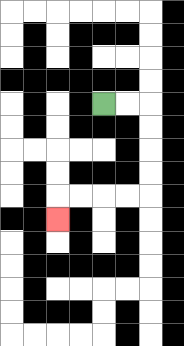{'start': '[4, 4]', 'end': '[2, 9]', 'path_directions': 'R,R,D,D,D,D,L,L,L,L,D', 'path_coordinates': '[[4, 4], [5, 4], [6, 4], [6, 5], [6, 6], [6, 7], [6, 8], [5, 8], [4, 8], [3, 8], [2, 8], [2, 9]]'}